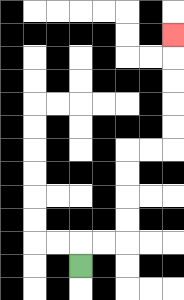{'start': '[3, 11]', 'end': '[7, 1]', 'path_directions': 'U,R,R,U,U,U,U,R,R,U,U,U,U,U', 'path_coordinates': '[[3, 11], [3, 10], [4, 10], [5, 10], [5, 9], [5, 8], [5, 7], [5, 6], [6, 6], [7, 6], [7, 5], [7, 4], [7, 3], [7, 2], [7, 1]]'}